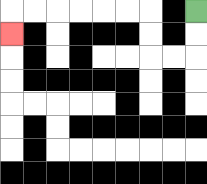{'start': '[8, 0]', 'end': '[0, 1]', 'path_directions': 'D,D,L,L,U,U,L,L,L,L,L,L,D', 'path_coordinates': '[[8, 0], [8, 1], [8, 2], [7, 2], [6, 2], [6, 1], [6, 0], [5, 0], [4, 0], [3, 0], [2, 0], [1, 0], [0, 0], [0, 1]]'}